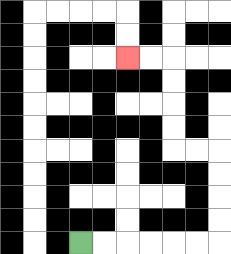{'start': '[3, 10]', 'end': '[5, 2]', 'path_directions': 'R,R,R,R,R,R,U,U,U,U,L,L,U,U,U,U,L,L', 'path_coordinates': '[[3, 10], [4, 10], [5, 10], [6, 10], [7, 10], [8, 10], [9, 10], [9, 9], [9, 8], [9, 7], [9, 6], [8, 6], [7, 6], [7, 5], [7, 4], [7, 3], [7, 2], [6, 2], [5, 2]]'}